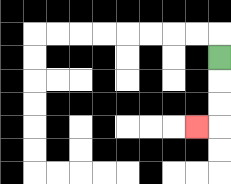{'start': '[9, 2]', 'end': '[8, 5]', 'path_directions': 'D,D,D,L', 'path_coordinates': '[[9, 2], [9, 3], [9, 4], [9, 5], [8, 5]]'}